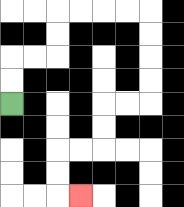{'start': '[0, 4]', 'end': '[3, 8]', 'path_directions': 'U,U,R,R,U,U,R,R,R,R,D,D,D,D,L,L,D,D,L,L,D,D,R', 'path_coordinates': '[[0, 4], [0, 3], [0, 2], [1, 2], [2, 2], [2, 1], [2, 0], [3, 0], [4, 0], [5, 0], [6, 0], [6, 1], [6, 2], [6, 3], [6, 4], [5, 4], [4, 4], [4, 5], [4, 6], [3, 6], [2, 6], [2, 7], [2, 8], [3, 8]]'}